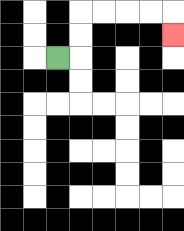{'start': '[2, 2]', 'end': '[7, 1]', 'path_directions': 'R,U,U,R,R,R,R,D', 'path_coordinates': '[[2, 2], [3, 2], [3, 1], [3, 0], [4, 0], [5, 0], [6, 0], [7, 0], [7, 1]]'}